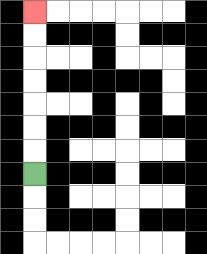{'start': '[1, 7]', 'end': '[1, 0]', 'path_directions': 'U,U,U,U,U,U,U', 'path_coordinates': '[[1, 7], [1, 6], [1, 5], [1, 4], [1, 3], [1, 2], [1, 1], [1, 0]]'}